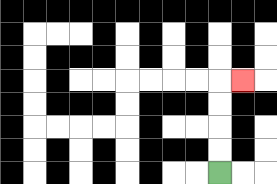{'start': '[9, 7]', 'end': '[10, 3]', 'path_directions': 'U,U,U,U,R', 'path_coordinates': '[[9, 7], [9, 6], [9, 5], [9, 4], [9, 3], [10, 3]]'}